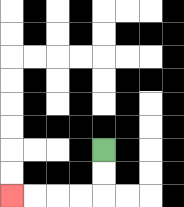{'start': '[4, 6]', 'end': '[0, 8]', 'path_directions': 'D,D,L,L,L,L', 'path_coordinates': '[[4, 6], [4, 7], [4, 8], [3, 8], [2, 8], [1, 8], [0, 8]]'}